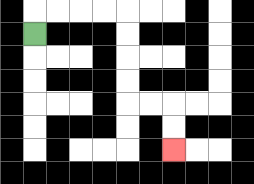{'start': '[1, 1]', 'end': '[7, 6]', 'path_directions': 'U,R,R,R,R,D,D,D,D,R,R,D,D', 'path_coordinates': '[[1, 1], [1, 0], [2, 0], [3, 0], [4, 0], [5, 0], [5, 1], [5, 2], [5, 3], [5, 4], [6, 4], [7, 4], [7, 5], [7, 6]]'}